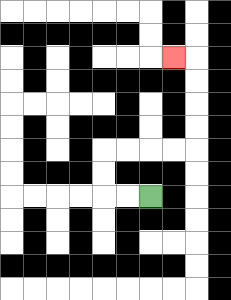{'start': '[6, 8]', 'end': '[7, 2]', 'path_directions': 'L,L,U,U,R,R,R,R,U,U,U,U,L', 'path_coordinates': '[[6, 8], [5, 8], [4, 8], [4, 7], [4, 6], [5, 6], [6, 6], [7, 6], [8, 6], [8, 5], [8, 4], [8, 3], [8, 2], [7, 2]]'}